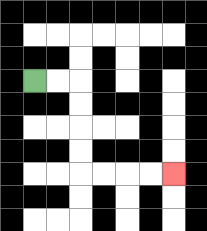{'start': '[1, 3]', 'end': '[7, 7]', 'path_directions': 'R,R,D,D,D,D,R,R,R,R', 'path_coordinates': '[[1, 3], [2, 3], [3, 3], [3, 4], [3, 5], [3, 6], [3, 7], [4, 7], [5, 7], [6, 7], [7, 7]]'}